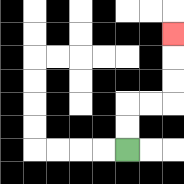{'start': '[5, 6]', 'end': '[7, 1]', 'path_directions': 'U,U,R,R,U,U,U', 'path_coordinates': '[[5, 6], [5, 5], [5, 4], [6, 4], [7, 4], [7, 3], [7, 2], [7, 1]]'}